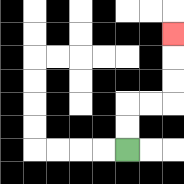{'start': '[5, 6]', 'end': '[7, 1]', 'path_directions': 'U,U,R,R,U,U,U', 'path_coordinates': '[[5, 6], [5, 5], [5, 4], [6, 4], [7, 4], [7, 3], [7, 2], [7, 1]]'}